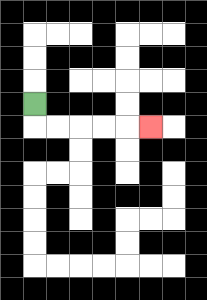{'start': '[1, 4]', 'end': '[6, 5]', 'path_directions': 'D,R,R,R,R,R', 'path_coordinates': '[[1, 4], [1, 5], [2, 5], [3, 5], [4, 5], [5, 5], [6, 5]]'}